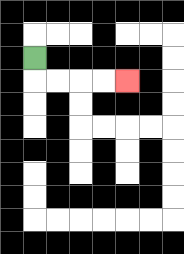{'start': '[1, 2]', 'end': '[5, 3]', 'path_directions': 'D,R,R,R,R', 'path_coordinates': '[[1, 2], [1, 3], [2, 3], [3, 3], [4, 3], [5, 3]]'}